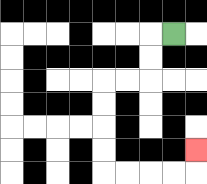{'start': '[7, 1]', 'end': '[8, 6]', 'path_directions': 'L,D,D,L,L,D,D,D,D,R,R,R,R,U', 'path_coordinates': '[[7, 1], [6, 1], [6, 2], [6, 3], [5, 3], [4, 3], [4, 4], [4, 5], [4, 6], [4, 7], [5, 7], [6, 7], [7, 7], [8, 7], [8, 6]]'}